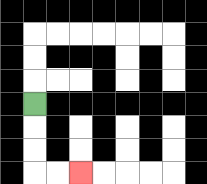{'start': '[1, 4]', 'end': '[3, 7]', 'path_directions': 'D,D,D,R,R', 'path_coordinates': '[[1, 4], [1, 5], [1, 6], [1, 7], [2, 7], [3, 7]]'}